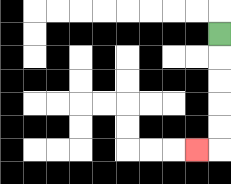{'start': '[9, 1]', 'end': '[8, 6]', 'path_directions': 'D,D,D,D,D,L', 'path_coordinates': '[[9, 1], [9, 2], [9, 3], [9, 4], [9, 5], [9, 6], [8, 6]]'}